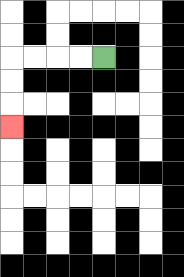{'start': '[4, 2]', 'end': '[0, 5]', 'path_directions': 'L,L,L,L,D,D,D', 'path_coordinates': '[[4, 2], [3, 2], [2, 2], [1, 2], [0, 2], [0, 3], [0, 4], [0, 5]]'}